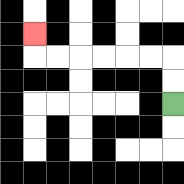{'start': '[7, 4]', 'end': '[1, 1]', 'path_directions': 'U,U,L,L,L,L,L,L,U', 'path_coordinates': '[[7, 4], [7, 3], [7, 2], [6, 2], [5, 2], [4, 2], [3, 2], [2, 2], [1, 2], [1, 1]]'}